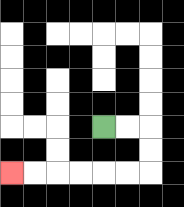{'start': '[4, 5]', 'end': '[0, 7]', 'path_directions': 'R,R,D,D,L,L,L,L,L,L', 'path_coordinates': '[[4, 5], [5, 5], [6, 5], [6, 6], [6, 7], [5, 7], [4, 7], [3, 7], [2, 7], [1, 7], [0, 7]]'}